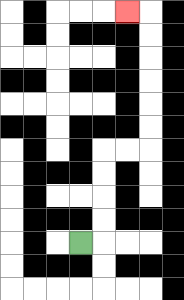{'start': '[3, 10]', 'end': '[5, 0]', 'path_directions': 'R,U,U,U,U,R,R,U,U,U,U,U,U,L', 'path_coordinates': '[[3, 10], [4, 10], [4, 9], [4, 8], [4, 7], [4, 6], [5, 6], [6, 6], [6, 5], [6, 4], [6, 3], [6, 2], [6, 1], [6, 0], [5, 0]]'}